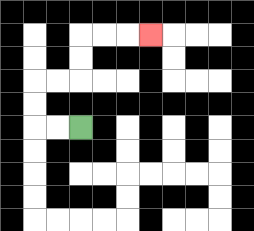{'start': '[3, 5]', 'end': '[6, 1]', 'path_directions': 'L,L,U,U,R,R,U,U,R,R,R', 'path_coordinates': '[[3, 5], [2, 5], [1, 5], [1, 4], [1, 3], [2, 3], [3, 3], [3, 2], [3, 1], [4, 1], [5, 1], [6, 1]]'}